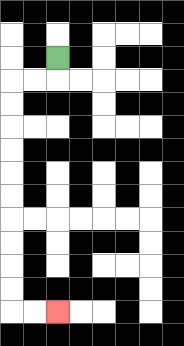{'start': '[2, 2]', 'end': '[2, 13]', 'path_directions': 'D,L,L,D,D,D,D,D,D,D,D,D,D,R,R', 'path_coordinates': '[[2, 2], [2, 3], [1, 3], [0, 3], [0, 4], [0, 5], [0, 6], [0, 7], [0, 8], [0, 9], [0, 10], [0, 11], [0, 12], [0, 13], [1, 13], [2, 13]]'}